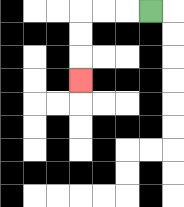{'start': '[6, 0]', 'end': '[3, 3]', 'path_directions': 'L,L,L,D,D,D', 'path_coordinates': '[[6, 0], [5, 0], [4, 0], [3, 0], [3, 1], [3, 2], [3, 3]]'}